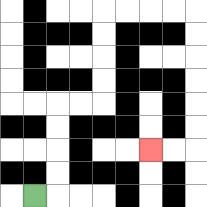{'start': '[1, 8]', 'end': '[6, 6]', 'path_directions': 'R,U,U,U,U,R,R,U,U,U,U,R,R,R,R,D,D,D,D,D,D,L,L', 'path_coordinates': '[[1, 8], [2, 8], [2, 7], [2, 6], [2, 5], [2, 4], [3, 4], [4, 4], [4, 3], [4, 2], [4, 1], [4, 0], [5, 0], [6, 0], [7, 0], [8, 0], [8, 1], [8, 2], [8, 3], [8, 4], [8, 5], [8, 6], [7, 6], [6, 6]]'}